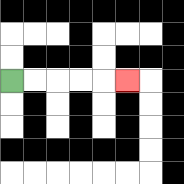{'start': '[0, 3]', 'end': '[5, 3]', 'path_directions': 'R,R,R,R,R', 'path_coordinates': '[[0, 3], [1, 3], [2, 3], [3, 3], [4, 3], [5, 3]]'}